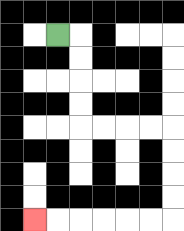{'start': '[2, 1]', 'end': '[1, 9]', 'path_directions': 'R,D,D,D,D,R,R,R,R,D,D,D,D,L,L,L,L,L,L', 'path_coordinates': '[[2, 1], [3, 1], [3, 2], [3, 3], [3, 4], [3, 5], [4, 5], [5, 5], [6, 5], [7, 5], [7, 6], [7, 7], [7, 8], [7, 9], [6, 9], [5, 9], [4, 9], [3, 9], [2, 9], [1, 9]]'}